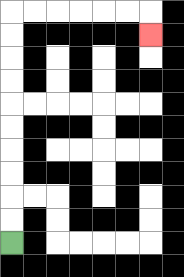{'start': '[0, 10]', 'end': '[6, 1]', 'path_directions': 'U,U,U,U,U,U,U,U,U,U,R,R,R,R,R,R,D', 'path_coordinates': '[[0, 10], [0, 9], [0, 8], [0, 7], [0, 6], [0, 5], [0, 4], [0, 3], [0, 2], [0, 1], [0, 0], [1, 0], [2, 0], [3, 0], [4, 0], [5, 0], [6, 0], [6, 1]]'}